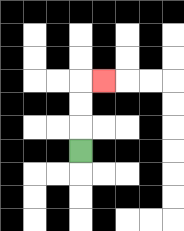{'start': '[3, 6]', 'end': '[4, 3]', 'path_directions': 'U,U,U,R', 'path_coordinates': '[[3, 6], [3, 5], [3, 4], [3, 3], [4, 3]]'}